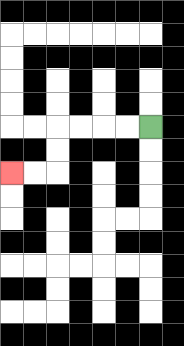{'start': '[6, 5]', 'end': '[0, 7]', 'path_directions': 'L,L,L,L,D,D,L,L', 'path_coordinates': '[[6, 5], [5, 5], [4, 5], [3, 5], [2, 5], [2, 6], [2, 7], [1, 7], [0, 7]]'}